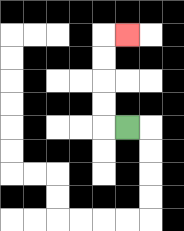{'start': '[5, 5]', 'end': '[5, 1]', 'path_directions': 'L,U,U,U,U,R', 'path_coordinates': '[[5, 5], [4, 5], [4, 4], [4, 3], [4, 2], [4, 1], [5, 1]]'}